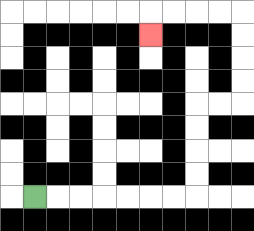{'start': '[1, 8]', 'end': '[6, 1]', 'path_directions': 'R,R,R,R,R,R,R,U,U,U,U,R,R,U,U,U,U,L,L,L,L,D', 'path_coordinates': '[[1, 8], [2, 8], [3, 8], [4, 8], [5, 8], [6, 8], [7, 8], [8, 8], [8, 7], [8, 6], [8, 5], [8, 4], [9, 4], [10, 4], [10, 3], [10, 2], [10, 1], [10, 0], [9, 0], [8, 0], [7, 0], [6, 0], [6, 1]]'}